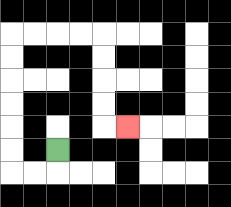{'start': '[2, 6]', 'end': '[5, 5]', 'path_directions': 'D,L,L,U,U,U,U,U,U,R,R,R,R,D,D,D,D,R', 'path_coordinates': '[[2, 6], [2, 7], [1, 7], [0, 7], [0, 6], [0, 5], [0, 4], [0, 3], [0, 2], [0, 1], [1, 1], [2, 1], [3, 1], [4, 1], [4, 2], [4, 3], [4, 4], [4, 5], [5, 5]]'}